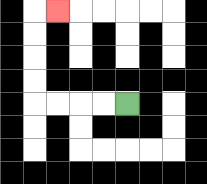{'start': '[5, 4]', 'end': '[2, 0]', 'path_directions': 'L,L,L,L,U,U,U,U,R', 'path_coordinates': '[[5, 4], [4, 4], [3, 4], [2, 4], [1, 4], [1, 3], [1, 2], [1, 1], [1, 0], [2, 0]]'}